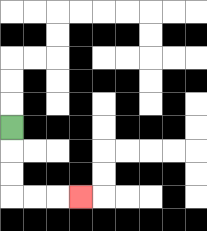{'start': '[0, 5]', 'end': '[3, 8]', 'path_directions': 'D,D,D,R,R,R', 'path_coordinates': '[[0, 5], [0, 6], [0, 7], [0, 8], [1, 8], [2, 8], [3, 8]]'}